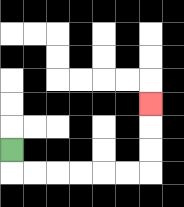{'start': '[0, 6]', 'end': '[6, 4]', 'path_directions': 'D,R,R,R,R,R,R,U,U,U', 'path_coordinates': '[[0, 6], [0, 7], [1, 7], [2, 7], [3, 7], [4, 7], [5, 7], [6, 7], [6, 6], [6, 5], [6, 4]]'}